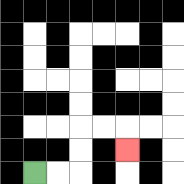{'start': '[1, 7]', 'end': '[5, 6]', 'path_directions': 'R,R,U,U,R,R,D', 'path_coordinates': '[[1, 7], [2, 7], [3, 7], [3, 6], [3, 5], [4, 5], [5, 5], [5, 6]]'}